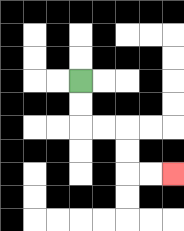{'start': '[3, 3]', 'end': '[7, 7]', 'path_directions': 'D,D,R,R,D,D,R,R', 'path_coordinates': '[[3, 3], [3, 4], [3, 5], [4, 5], [5, 5], [5, 6], [5, 7], [6, 7], [7, 7]]'}